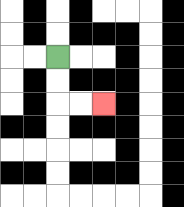{'start': '[2, 2]', 'end': '[4, 4]', 'path_directions': 'D,D,R,R', 'path_coordinates': '[[2, 2], [2, 3], [2, 4], [3, 4], [4, 4]]'}